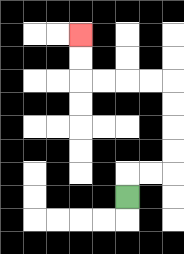{'start': '[5, 8]', 'end': '[3, 1]', 'path_directions': 'U,R,R,U,U,U,U,L,L,L,L,U,U', 'path_coordinates': '[[5, 8], [5, 7], [6, 7], [7, 7], [7, 6], [7, 5], [7, 4], [7, 3], [6, 3], [5, 3], [4, 3], [3, 3], [3, 2], [3, 1]]'}